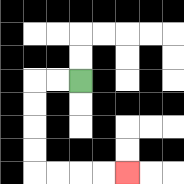{'start': '[3, 3]', 'end': '[5, 7]', 'path_directions': 'L,L,D,D,D,D,R,R,R,R', 'path_coordinates': '[[3, 3], [2, 3], [1, 3], [1, 4], [1, 5], [1, 6], [1, 7], [2, 7], [3, 7], [4, 7], [5, 7]]'}